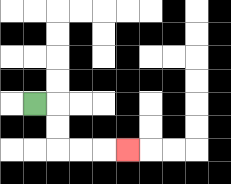{'start': '[1, 4]', 'end': '[5, 6]', 'path_directions': 'R,D,D,R,R,R', 'path_coordinates': '[[1, 4], [2, 4], [2, 5], [2, 6], [3, 6], [4, 6], [5, 6]]'}